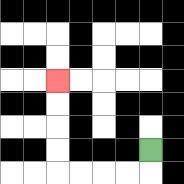{'start': '[6, 6]', 'end': '[2, 3]', 'path_directions': 'D,L,L,L,L,U,U,U,U', 'path_coordinates': '[[6, 6], [6, 7], [5, 7], [4, 7], [3, 7], [2, 7], [2, 6], [2, 5], [2, 4], [2, 3]]'}